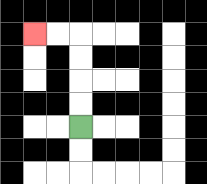{'start': '[3, 5]', 'end': '[1, 1]', 'path_directions': 'U,U,U,U,L,L', 'path_coordinates': '[[3, 5], [3, 4], [3, 3], [3, 2], [3, 1], [2, 1], [1, 1]]'}